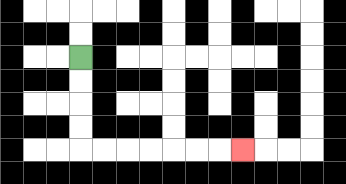{'start': '[3, 2]', 'end': '[10, 6]', 'path_directions': 'D,D,D,D,R,R,R,R,R,R,R', 'path_coordinates': '[[3, 2], [3, 3], [3, 4], [3, 5], [3, 6], [4, 6], [5, 6], [6, 6], [7, 6], [8, 6], [9, 6], [10, 6]]'}